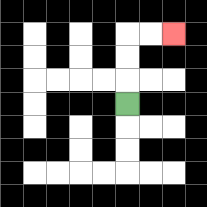{'start': '[5, 4]', 'end': '[7, 1]', 'path_directions': 'U,U,U,R,R', 'path_coordinates': '[[5, 4], [5, 3], [5, 2], [5, 1], [6, 1], [7, 1]]'}